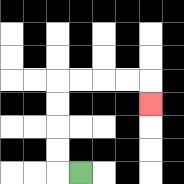{'start': '[3, 7]', 'end': '[6, 4]', 'path_directions': 'L,U,U,U,U,R,R,R,R,D', 'path_coordinates': '[[3, 7], [2, 7], [2, 6], [2, 5], [2, 4], [2, 3], [3, 3], [4, 3], [5, 3], [6, 3], [6, 4]]'}